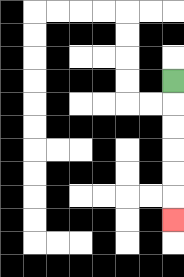{'start': '[7, 3]', 'end': '[7, 9]', 'path_directions': 'D,D,D,D,D,D', 'path_coordinates': '[[7, 3], [7, 4], [7, 5], [7, 6], [7, 7], [7, 8], [7, 9]]'}